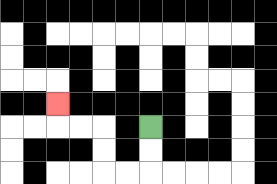{'start': '[6, 5]', 'end': '[2, 4]', 'path_directions': 'D,D,L,L,U,U,L,L,U', 'path_coordinates': '[[6, 5], [6, 6], [6, 7], [5, 7], [4, 7], [4, 6], [4, 5], [3, 5], [2, 5], [2, 4]]'}